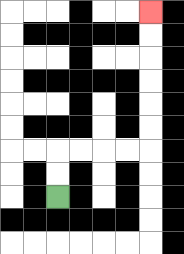{'start': '[2, 8]', 'end': '[6, 0]', 'path_directions': 'U,U,R,R,R,R,U,U,U,U,U,U', 'path_coordinates': '[[2, 8], [2, 7], [2, 6], [3, 6], [4, 6], [5, 6], [6, 6], [6, 5], [6, 4], [6, 3], [6, 2], [6, 1], [6, 0]]'}